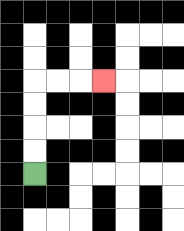{'start': '[1, 7]', 'end': '[4, 3]', 'path_directions': 'U,U,U,U,R,R,R', 'path_coordinates': '[[1, 7], [1, 6], [1, 5], [1, 4], [1, 3], [2, 3], [3, 3], [4, 3]]'}